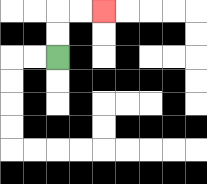{'start': '[2, 2]', 'end': '[4, 0]', 'path_directions': 'U,U,R,R', 'path_coordinates': '[[2, 2], [2, 1], [2, 0], [3, 0], [4, 0]]'}